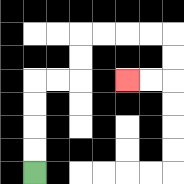{'start': '[1, 7]', 'end': '[5, 3]', 'path_directions': 'U,U,U,U,R,R,U,U,R,R,R,R,D,D,L,L', 'path_coordinates': '[[1, 7], [1, 6], [1, 5], [1, 4], [1, 3], [2, 3], [3, 3], [3, 2], [3, 1], [4, 1], [5, 1], [6, 1], [7, 1], [7, 2], [7, 3], [6, 3], [5, 3]]'}